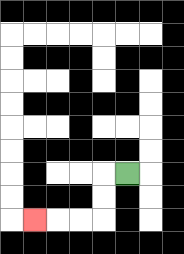{'start': '[5, 7]', 'end': '[1, 9]', 'path_directions': 'L,D,D,L,L,L', 'path_coordinates': '[[5, 7], [4, 7], [4, 8], [4, 9], [3, 9], [2, 9], [1, 9]]'}